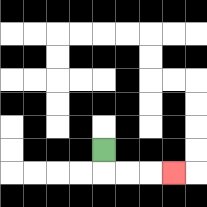{'start': '[4, 6]', 'end': '[7, 7]', 'path_directions': 'D,R,R,R', 'path_coordinates': '[[4, 6], [4, 7], [5, 7], [6, 7], [7, 7]]'}